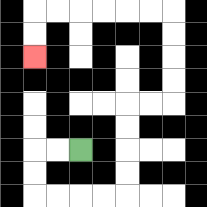{'start': '[3, 6]', 'end': '[1, 2]', 'path_directions': 'L,L,D,D,R,R,R,R,U,U,U,U,R,R,U,U,U,U,L,L,L,L,L,L,D,D', 'path_coordinates': '[[3, 6], [2, 6], [1, 6], [1, 7], [1, 8], [2, 8], [3, 8], [4, 8], [5, 8], [5, 7], [5, 6], [5, 5], [5, 4], [6, 4], [7, 4], [7, 3], [7, 2], [7, 1], [7, 0], [6, 0], [5, 0], [4, 0], [3, 0], [2, 0], [1, 0], [1, 1], [1, 2]]'}